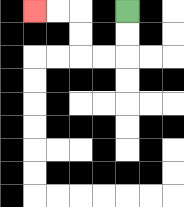{'start': '[5, 0]', 'end': '[1, 0]', 'path_directions': 'D,D,L,L,U,U,L,L', 'path_coordinates': '[[5, 0], [5, 1], [5, 2], [4, 2], [3, 2], [3, 1], [3, 0], [2, 0], [1, 0]]'}